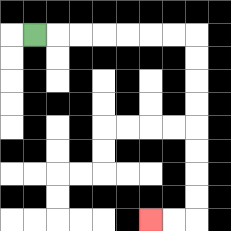{'start': '[1, 1]', 'end': '[6, 9]', 'path_directions': 'R,R,R,R,R,R,R,D,D,D,D,D,D,D,D,L,L', 'path_coordinates': '[[1, 1], [2, 1], [3, 1], [4, 1], [5, 1], [6, 1], [7, 1], [8, 1], [8, 2], [8, 3], [8, 4], [8, 5], [8, 6], [8, 7], [8, 8], [8, 9], [7, 9], [6, 9]]'}